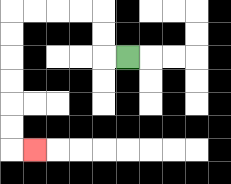{'start': '[5, 2]', 'end': '[1, 6]', 'path_directions': 'L,U,U,L,L,L,L,D,D,D,D,D,D,R', 'path_coordinates': '[[5, 2], [4, 2], [4, 1], [4, 0], [3, 0], [2, 0], [1, 0], [0, 0], [0, 1], [0, 2], [0, 3], [0, 4], [0, 5], [0, 6], [1, 6]]'}